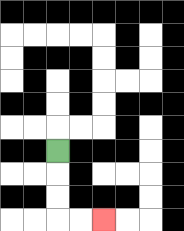{'start': '[2, 6]', 'end': '[4, 9]', 'path_directions': 'D,D,D,R,R', 'path_coordinates': '[[2, 6], [2, 7], [2, 8], [2, 9], [3, 9], [4, 9]]'}